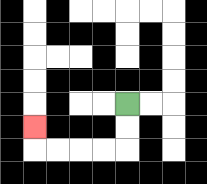{'start': '[5, 4]', 'end': '[1, 5]', 'path_directions': 'D,D,L,L,L,L,U', 'path_coordinates': '[[5, 4], [5, 5], [5, 6], [4, 6], [3, 6], [2, 6], [1, 6], [1, 5]]'}